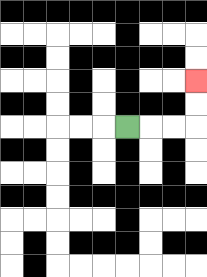{'start': '[5, 5]', 'end': '[8, 3]', 'path_directions': 'R,R,R,U,U', 'path_coordinates': '[[5, 5], [6, 5], [7, 5], [8, 5], [8, 4], [8, 3]]'}